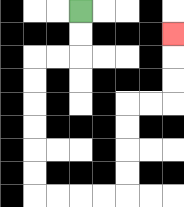{'start': '[3, 0]', 'end': '[7, 1]', 'path_directions': 'D,D,L,L,D,D,D,D,D,D,R,R,R,R,U,U,U,U,R,R,U,U,U', 'path_coordinates': '[[3, 0], [3, 1], [3, 2], [2, 2], [1, 2], [1, 3], [1, 4], [1, 5], [1, 6], [1, 7], [1, 8], [2, 8], [3, 8], [4, 8], [5, 8], [5, 7], [5, 6], [5, 5], [5, 4], [6, 4], [7, 4], [7, 3], [7, 2], [7, 1]]'}